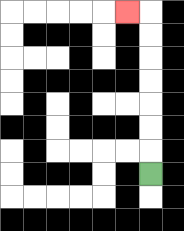{'start': '[6, 7]', 'end': '[5, 0]', 'path_directions': 'U,U,U,U,U,U,U,L', 'path_coordinates': '[[6, 7], [6, 6], [6, 5], [6, 4], [6, 3], [6, 2], [6, 1], [6, 0], [5, 0]]'}